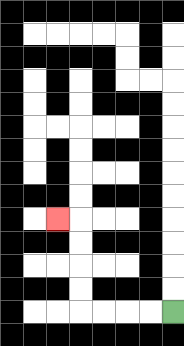{'start': '[7, 13]', 'end': '[2, 9]', 'path_directions': 'L,L,L,L,U,U,U,U,L', 'path_coordinates': '[[7, 13], [6, 13], [5, 13], [4, 13], [3, 13], [3, 12], [3, 11], [3, 10], [3, 9], [2, 9]]'}